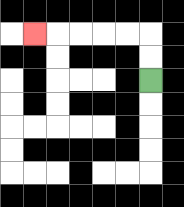{'start': '[6, 3]', 'end': '[1, 1]', 'path_directions': 'U,U,L,L,L,L,L', 'path_coordinates': '[[6, 3], [6, 2], [6, 1], [5, 1], [4, 1], [3, 1], [2, 1], [1, 1]]'}